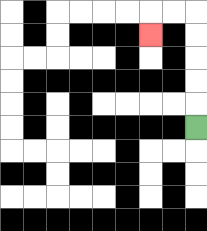{'start': '[8, 5]', 'end': '[6, 1]', 'path_directions': 'U,U,U,U,U,L,L,D', 'path_coordinates': '[[8, 5], [8, 4], [8, 3], [8, 2], [8, 1], [8, 0], [7, 0], [6, 0], [6, 1]]'}